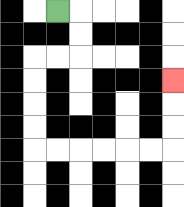{'start': '[2, 0]', 'end': '[7, 3]', 'path_directions': 'R,D,D,L,L,D,D,D,D,R,R,R,R,R,R,U,U,U', 'path_coordinates': '[[2, 0], [3, 0], [3, 1], [3, 2], [2, 2], [1, 2], [1, 3], [1, 4], [1, 5], [1, 6], [2, 6], [3, 6], [4, 6], [5, 6], [6, 6], [7, 6], [7, 5], [7, 4], [7, 3]]'}